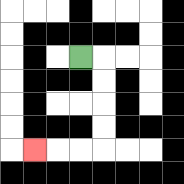{'start': '[3, 2]', 'end': '[1, 6]', 'path_directions': 'R,D,D,D,D,L,L,L', 'path_coordinates': '[[3, 2], [4, 2], [4, 3], [4, 4], [4, 5], [4, 6], [3, 6], [2, 6], [1, 6]]'}